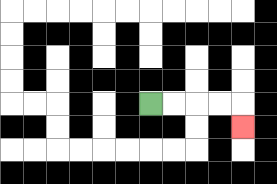{'start': '[6, 4]', 'end': '[10, 5]', 'path_directions': 'R,R,R,R,D', 'path_coordinates': '[[6, 4], [7, 4], [8, 4], [9, 4], [10, 4], [10, 5]]'}